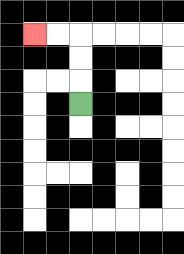{'start': '[3, 4]', 'end': '[1, 1]', 'path_directions': 'U,U,U,L,L', 'path_coordinates': '[[3, 4], [3, 3], [3, 2], [3, 1], [2, 1], [1, 1]]'}